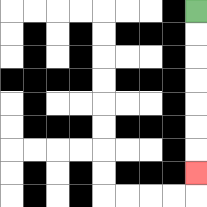{'start': '[8, 0]', 'end': '[8, 7]', 'path_directions': 'D,D,D,D,D,D,D', 'path_coordinates': '[[8, 0], [8, 1], [8, 2], [8, 3], [8, 4], [8, 5], [8, 6], [8, 7]]'}